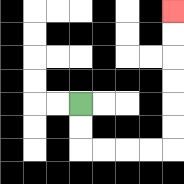{'start': '[3, 4]', 'end': '[7, 0]', 'path_directions': 'D,D,R,R,R,R,U,U,U,U,U,U', 'path_coordinates': '[[3, 4], [3, 5], [3, 6], [4, 6], [5, 6], [6, 6], [7, 6], [7, 5], [7, 4], [7, 3], [7, 2], [7, 1], [7, 0]]'}